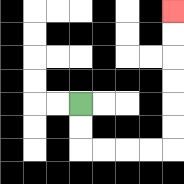{'start': '[3, 4]', 'end': '[7, 0]', 'path_directions': 'D,D,R,R,R,R,U,U,U,U,U,U', 'path_coordinates': '[[3, 4], [3, 5], [3, 6], [4, 6], [5, 6], [6, 6], [7, 6], [7, 5], [7, 4], [7, 3], [7, 2], [7, 1], [7, 0]]'}